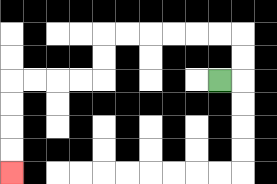{'start': '[9, 3]', 'end': '[0, 7]', 'path_directions': 'R,U,U,L,L,L,L,L,L,D,D,L,L,L,L,D,D,D,D', 'path_coordinates': '[[9, 3], [10, 3], [10, 2], [10, 1], [9, 1], [8, 1], [7, 1], [6, 1], [5, 1], [4, 1], [4, 2], [4, 3], [3, 3], [2, 3], [1, 3], [0, 3], [0, 4], [0, 5], [0, 6], [0, 7]]'}